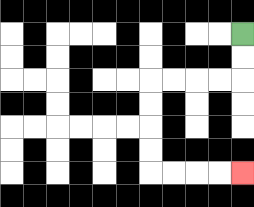{'start': '[10, 1]', 'end': '[10, 7]', 'path_directions': 'D,D,L,L,L,L,D,D,D,D,R,R,R,R', 'path_coordinates': '[[10, 1], [10, 2], [10, 3], [9, 3], [8, 3], [7, 3], [6, 3], [6, 4], [6, 5], [6, 6], [6, 7], [7, 7], [8, 7], [9, 7], [10, 7]]'}